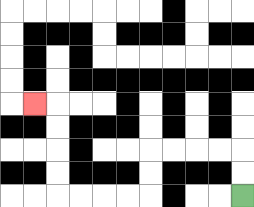{'start': '[10, 8]', 'end': '[1, 4]', 'path_directions': 'U,U,L,L,L,L,D,D,L,L,L,L,U,U,U,U,L', 'path_coordinates': '[[10, 8], [10, 7], [10, 6], [9, 6], [8, 6], [7, 6], [6, 6], [6, 7], [6, 8], [5, 8], [4, 8], [3, 8], [2, 8], [2, 7], [2, 6], [2, 5], [2, 4], [1, 4]]'}